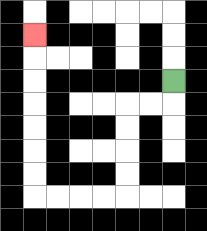{'start': '[7, 3]', 'end': '[1, 1]', 'path_directions': 'D,L,L,D,D,D,D,L,L,L,L,U,U,U,U,U,U,U', 'path_coordinates': '[[7, 3], [7, 4], [6, 4], [5, 4], [5, 5], [5, 6], [5, 7], [5, 8], [4, 8], [3, 8], [2, 8], [1, 8], [1, 7], [1, 6], [1, 5], [1, 4], [1, 3], [1, 2], [1, 1]]'}